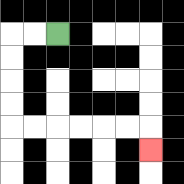{'start': '[2, 1]', 'end': '[6, 6]', 'path_directions': 'L,L,D,D,D,D,R,R,R,R,R,R,D', 'path_coordinates': '[[2, 1], [1, 1], [0, 1], [0, 2], [0, 3], [0, 4], [0, 5], [1, 5], [2, 5], [3, 5], [4, 5], [5, 5], [6, 5], [6, 6]]'}